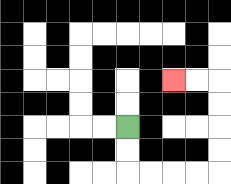{'start': '[5, 5]', 'end': '[7, 3]', 'path_directions': 'D,D,R,R,R,R,U,U,U,U,L,L', 'path_coordinates': '[[5, 5], [5, 6], [5, 7], [6, 7], [7, 7], [8, 7], [9, 7], [9, 6], [9, 5], [9, 4], [9, 3], [8, 3], [7, 3]]'}